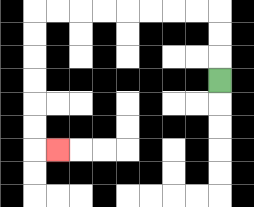{'start': '[9, 3]', 'end': '[2, 6]', 'path_directions': 'U,U,U,L,L,L,L,L,L,L,L,D,D,D,D,D,D,R', 'path_coordinates': '[[9, 3], [9, 2], [9, 1], [9, 0], [8, 0], [7, 0], [6, 0], [5, 0], [4, 0], [3, 0], [2, 0], [1, 0], [1, 1], [1, 2], [1, 3], [1, 4], [1, 5], [1, 6], [2, 6]]'}